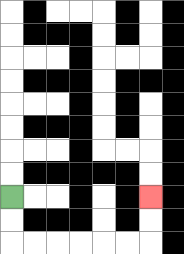{'start': '[0, 8]', 'end': '[6, 8]', 'path_directions': 'D,D,R,R,R,R,R,R,U,U', 'path_coordinates': '[[0, 8], [0, 9], [0, 10], [1, 10], [2, 10], [3, 10], [4, 10], [5, 10], [6, 10], [6, 9], [6, 8]]'}